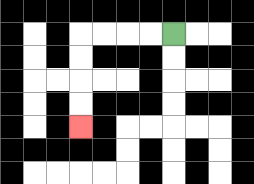{'start': '[7, 1]', 'end': '[3, 5]', 'path_directions': 'L,L,L,L,D,D,D,D', 'path_coordinates': '[[7, 1], [6, 1], [5, 1], [4, 1], [3, 1], [3, 2], [3, 3], [3, 4], [3, 5]]'}